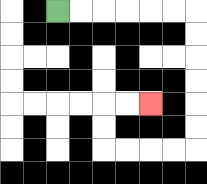{'start': '[2, 0]', 'end': '[6, 4]', 'path_directions': 'R,R,R,R,R,R,D,D,D,D,D,D,L,L,L,L,U,U,R,R', 'path_coordinates': '[[2, 0], [3, 0], [4, 0], [5, 0], [6, 0], [7, 0], [8, 0], [8, 1], [8, 2], [8, 3], [8, 4], [8, 5], [8, 6], [7, 6], [6, 6], [5, 6], [4, 6], [4, 5], [4, 4], [5, 4], [6, 4]]'}